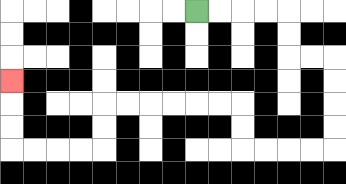{'start': '[8, 0]', 'end': '[0, 3]', 'path_directions': 'R,R,R,R,D,D,R,R,D,D,D,D,L,L,L,L,U,U,L,L,L,L,L,L,D,D,L,L,L,L,U,U,U', 'path_coordinates': '[[8, 0], [9, 0], [10, 0], [11, 0], [12, 0], [12, 1], [12, 2], [13, 2], [14, 2], [14, 3], [14, 4], [14, 5], [14, 6], [13, 6], [12, 6], [11, 6], [10, 6], [10, 5], [10, 4], [9, 4], [8, 4], [7, 4], [6, 4], [5, 4], [4, 4], [4, 5], [4, 6], [3, 6], [2, 6], [1, 6], [0, 6], [0, 5], [0, 4], [0, 3]]'}